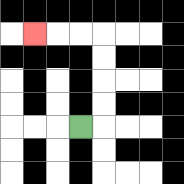{'start': '[3, 5]', 'end': '[1, 1]', 'path_directions': 'R,U,U,U,U,L,L,L', 'path_coordinates': '[[3, 5], [4, 5], [4, 4], [4, 3], [4, 2], [4, 1], [3, 1], [2, 1], [1, 1]]'}